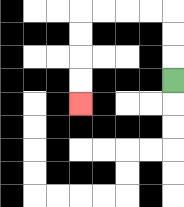{'start': '[7, 3]', 'end': '[3, 4]', 'path_directions': 'U,U,U,L,L,L,L,D,D,D,D', 'path_coordinates': '[[7, 3], [7, 2], [7, 1], [7, 0], [6, 0], [5, 0], [4, 0], [3, 0], [3, 1], [3, 2], [3, 3], [3, 4]]'}